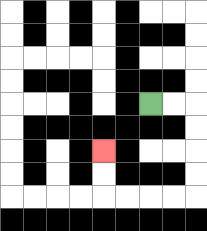{'start': '[6, 4]', 'end': '[4, 6]', 'path_directions': 'R,R,D,D,D,D,L,L,L,L,U,U', 'path_coordinates': '[[6, 4], [7, 4], [8, 4], [8, 5], [8, 6], [8, 7], [8, 8], [7, 8], [6, 8], [5, 8], [4, 8], [4, 7], [4, 6]]'}